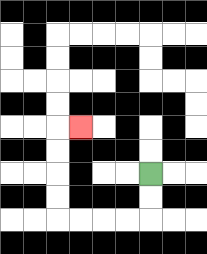{'start': '[6, 7]', 'end': '[3, 5]', 'path_directions': 'D,D,L,L,L,L,U,U,U,U,R', 'path_coordinates': '[[6, 7], [6, 8], [6, 9], [5, 9], [4, 9], [3, 9], [2, 9], [2, 8], [2, 7], [2, 6], [2, 5], [3, 5]]'}